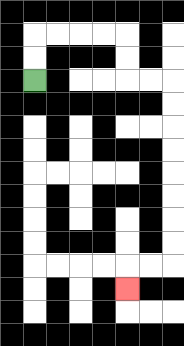{'start': '[1, 3]', 'end': '[5, 12]', 'path_directions': 'U,U,R,R,R,R,D,D,R,R,D,D,D,D,D,D,D,D,L,L,D', 'path_coordinates': '[[1, 3], [1, 2], [1, 1], [2, 1], [3, 1], [4, 1], [5, 1], [5, 2], [5, 3], [6, 3], [7, 3], [7, 4], [7, 5], [7, 6], [7, 7], [7, 8], [7, 9], [7, 10], [7, 11], [6, 11], [5, 11], [5, 12]]'}